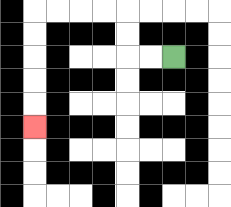{'start': '[7, 2]', 'end': '[1, 5]', 'path_directions': 'L,L,U,U,L,L,L,L,D,D,D,D,D', 'path_coordinates': '[[7, 2], [6, 2], [5, 2], [5, 1], [5, 0], [4, 0], [3, 0], [2, 0], [1, 0], [1, 1], [1, 2], [1, 3], [1, 4], [1, 5]]'}